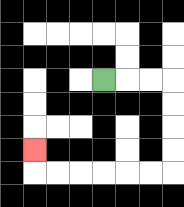{'start': '[4, 3]', 'end': '[1, 6]', 'path_directions': 'R,R,R,D,D,D,D,L,L,L,L,L,L,U', 'path_coordinates': '[[4, 3], [5, 3], [6, 3], [7, 3], [7, 4], [7, 5], [7, 6], [7, 7], [6, 7], [5, 7], [4, 7], [3, 7], [2, 7], [1, 7], [1, 6]]'}